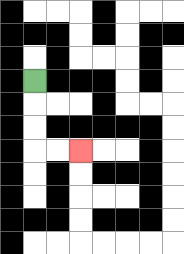{'start': '[1, 3]', 'end': '[3, 6]', 'path_directions': 'D,D,D,R,R', 'path_coordinates': '[[1, 3], [1, 4], [1, 5], [1, 6], [2, 6], [3, 6]]'}